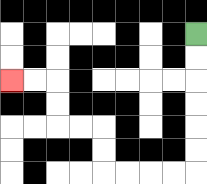{'start': '[8, 1]', 'end': '[0, 3]', 'path_directions': 'D,D,D,D,D,D,L,L,L,L,U,U,L,L,U,U,L,L', 'path_coordinates': '[[8, 1], [8, 2], [8, 3], [8, 4], [8, 5], [8, 6], [8, 7], [7, 7], [6, 7], [5, 7], [4, 7], [4, 6], [4, 5], [3, 5], [2, 5], [2, 4], [2, 3], [1, 3], [0, 3]]'}